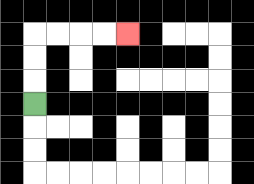{'start': '[1, 4]', 'end': '[5, 1]', 'path_directions': 'U,U,U,R,R,R,R', 'path_coordinates': '[[1, 4], [1, 3], [1, 2], [1, 1], [2, 1], [3, 1], [4, 1], [5, 1]]'}